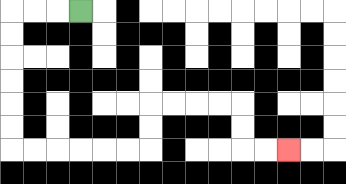{'start': '[3, 0]', 'end': '[12, 6]', 'path_directions': 'L,L,L,D,D,D,D,D,D,R,R,R,R,R,R,U,U,R,R,R,R,D,D,R,R', 'path_coordinates': '[[3, 0], [2, 0], [1, 0], [0, 0], [0, 1], [0, 2], [0, 3], [0, 4], [0, 5], [0, 6], [1, 6], [2, 6], [3, 6], [4, 6], [5, 6], [6, 6], [6, 5], [6, 4], [7, 4], [8, 4], [9, 4], [10, 4], [10, 5], [10, 6], [11, 6], [12, 6]]'}